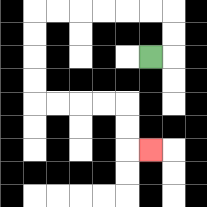{'start': '[6, 2]', 'end': '[6, 6]', 'path_directions': 'R,U,U,L,L,L,L,L,L,D,D,D,D,R,R,R,R,D,D,R', 'path_coordinates': '[[6, 2], [7, 2], [7, 1], [7, 0], [6, 0], [5, 0], [4, 0], [3, 0], [2, 0], [1, 0], [1, 1], [1, 2], [1, 3], [1, 4], [2, 4], [3, 4], [4, 4], [5, 4], [5, 5], [5, 6], [6, 6]]'}